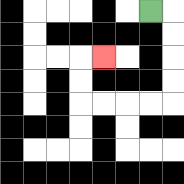{'start': '[6, 0]', 'end': '[4, 2]', 'path_directions': 'R,D,D,D,D,L,L,L,L,U,U,R', 'path_coordinates': '[[6, 0], [7, 0], [7, 1], [7, 2], [7, 3], [7, 4], [6, 4], [5, 4], [4, 4], [3, 4], [3, 3], [3, 2], [4, 2]]'}